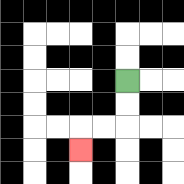{'start': '[5, 3]', 'end': '[3, 6]', 'path_directions': 'D,D,L,L,D', 'path_coordinates': '[[5, 3], [5, 4], [5, 5], [4, 5], [3, 5], [3, 6]]'}